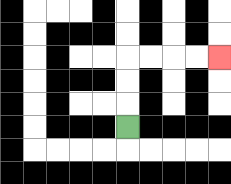{'start': '[5, 5]', 'end': '[9, 2]', 'path_directions': 'U,U,U,R,R,R,R', 'path_coordinates': '[[5, 5], [5, 4], [5, 3], [5, 2], [6, 2], [7, 2], [8, 2], [9, 2]]'}